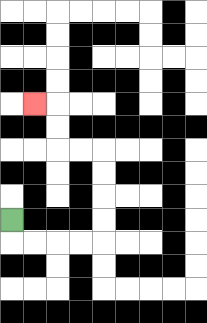{'start': '[0, 9]', 'end': '[1, 4]', 'path_directions': 'D,R,R,R,R,U,U,U,U,L,L,U,U,L', 'path_coordinates': '[[0, 9], [0, 10], [1, 10], [2, 10], [3, 10], [4, 10], [4, 9], [4, 8], [4, 7], [4, 6], [3, 6], [2, 6], [2, 5], [2, 4], [1, 4]]'}